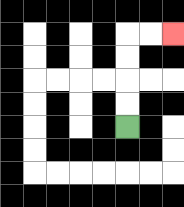{'start': '[5, 5]', 'end': '[7, 1]', 'path_directions': 'U,U,U,U,R,R', 'path_coordinates': '[[5, 5], [5, 4], [5, 3], [5, 2], [5, 1], [6, 1], [7, 1]]'}